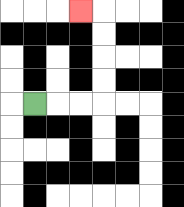{'start': '[1, 4]', 'end': '[3, 0]', 'path_directions': 'R,R,R,U,U,U,U,L', 'path_coordinates': '[[1, 4], [2, 4], [3, 4], [4, 4], [4, 3], [4, 2], [4, 1], [4, 0], [3, 0]]'}